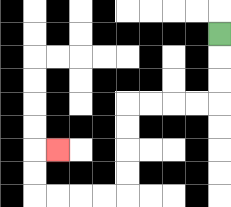{'start': '[9, 1]', 'end': '[2, 6]', 'path_directions': 'D,D,D,L,L,L,L,D,D,D,D,L,L,L,L,U,U,R', 'path_coordinates': '[[9, 1], [9, 2], [9, 3], [9, 4], [8, 4], [7, 4], [6, 4], [5, 4], [5, 5], [5, 6], [5, 7], [5, 8], [4, 8], [3, 8], [2, 8], [1, 8], [1, 7], [1, 6], [2, 6]]'}